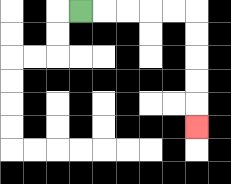{'start': '[3, 0]', 'end': '[8, 5]', 'path_directions': 'R,R,R,R,R,D,D,D,D,D', 'path_coordinates': '[[3, 0], [4, 0], [5, 0], [6, 0], [7, 0], [8, 0], [8, 1], [8, 2], [8, 3], [8, 4], [8, 5]]'}